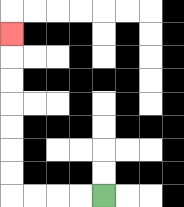{'start': '[4, 8]', 'end': '[0, 1]', 'path_directions': 'L,L,L,L,U,U,U,U,U,U,U', 'path_coordinates': '[[4, 8], [3, 8], [2, 8], [1, 8], [0, 8], [0, 7], [0, 6], [0, 5], [0, 4], [0, 3], [0, 2], [0, 1]]'}